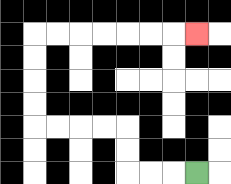{'start': '[8, 7]', 'end': '[8, 1]', 'path_directions': 'L,L,L,U,U,L,L,L,L,U,U,U,U,R,R,R,R,R,R,R', 'path_coordinates': '[[8, 7], [7, 7], [6, 7], [5, 7], [5, 6], [5, 5], [4, 5], [3, 5], [2, 5], [1, 5], [1, 4], [1, 3], [1, 2], [1, 1], [2, 1], [3, 1], [4, 1], [5, 1], [6, 1], [7, 1], [8, 1]]'}